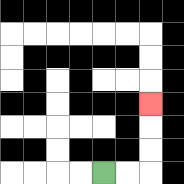{'start': '[4, 7]', 'end': '[6, 4]', 'path_directions': 'R,R,U,U,U', 'path_coordinates': '[[4, 7], [5, 7], [6, 7], [6, 6], [6, 5], [6, 4]]'}